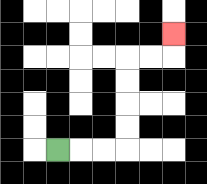{'start': '[2, 6]', 'end': '[7, 1]', 'path_directions': 'R,R,R,U,U,U,U,R,R,U', 'path_coordinates': '[[2, 6], [3, 6], [4, 6], [5, 6], [5, 5], [5, 4], [5, 3], [5, 2], [6, 2], [7, 2], [7, 1]]'}